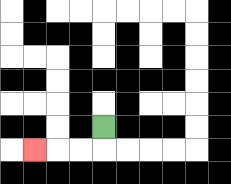{'start': '[4, 5]', 'end': '[1, 6]', 'path_directions': 'D,L,L,L', 'path_coordinates': '[[4, 5], [4, 6], [3, 6], [2, 6], [1, 6]]'}